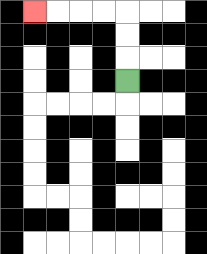{'start': '[5, 3]', 'end': '[1, 0]', 'path_directions': 'U,U,U,L,L,L,L', 'path_coordinates': '[[5, 3], [5, 2], [5, 1], [5, 0], [4, 0], [3, 0], [2, 0], [1, 0]]'}